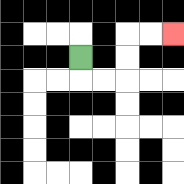{'start': '[3, 2]', 'end': '[7, 1]', 'path_directions': 'D,R,R,U,U,R,R', 'path_coordinates': '[[3, 2], [3, 3], [4, 3], [5, 3], [5, 2], [5, 1], [6, 1], [7, 1]]'}